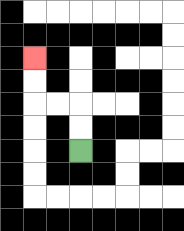{'start': '[3, 6]', 'end': '[1, 2]', 'path_directions': 'U,U,L,L,U,U', 'path_coordinates': '[[3, 6], [3, 5], [3, 4], [2, 4], [1, 4], [1, 3], [1, 2]]'}